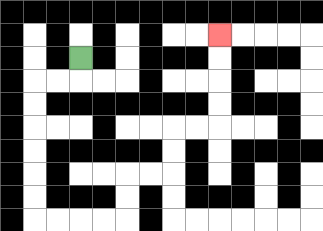{'start': '[3, 2]', 'end': '[9, 1]', 'path_directions': 'D,L,L,D,D,D,D,D,D,R,R,R,R,U,U,R,R,U,U,R,R,U,U,U,U', 'path_coordinates': '[[3, 2], [3, 3], [2, 3], [1, 3], [1, 4], [1, 5], [1, 6], [1, 7], [1, 8], [1, 9], [2, 9], [3, 9], [4, 9], [5, 9], [5, 8], [5, 7], [6, 7], [7, 7], [7, 6], [7, 5], [8, 5], [9, 5], [9, 4], [9, 3], [9, 2], [9, 1]]'}